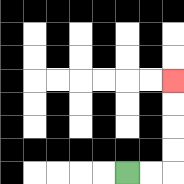{'start': '[5, 7]', 'end': '[7, 3]', 'path_directions': 'R,R,U,U,U,U', 'path_coordinates': '[[5, 7], [6, 7], [7, 7], [7, 6], [7, 5], [7, 4], [7, 3]]'}